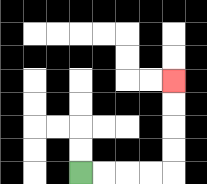{'start': '[3, 7]', 'end': '[7, 3]', 'path_directions': 'R,R,R,R,U,U,U,U', 'path_coordinates': '[[3, 7], [4, 7], [5, 7], [6, 7], [7, 7], [7, 6], [7, 5], [7, 4], [7, 3]]'}